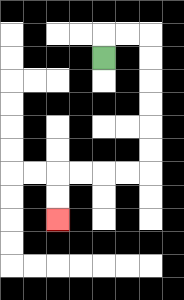{'start': '[4, 2]', 'end': '[2, 9]', 'path_directions': 'U,R,R,D,D,D,D,D,D,L,L,L,L,D,D', 'path_coordinates': '[[4, 2], [4, 1], [5, 1], [6, 1], [6, 2], [6, 3], [6, 4], [6, 5], [6, 6], [6, 7], [5, 7], [4, 7], [3, 7], [2, 7], [2, 8], [2, 9]]'}